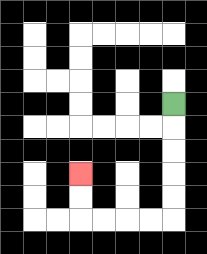{'start': '[7, 4]', 'end': '[3, 7]', 'path_directions': 'D,D,D,D,D,L,L,L,L,U,U', 'path_coordinates': '[[7, 4], [7, 5], [7, 6], [7, 7], [7, 8], [7, 9], [6, 9], [5, 9], [4, 9], [3, 9], [3, 8], [3, 7]]'}